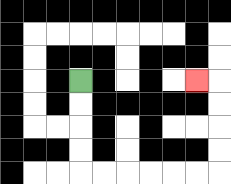{'start': '[3, 3]', 'end': '[8, 3]', 'path_directions': 'D,D,D,D,R,R,R,R,R,R,U,U,U,U,L', 'path_coordinates': '[[3, 3], [3, 4], [3, 5], [3, 6], [3, 7], [4, 7], [5, 7], [6, 7], [7, 7], [8, 7], [9, 7], [9, 6], [9, 5], [9, 4], [9, 3], [8, 3]]'}